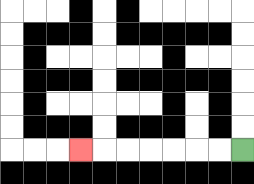{'start': '[10, 6]', 'end': '[3, 6]', 'path_directions': 'L,L,L,L,L,L,L', 'path_coordinates': '[[10, 6], [9, 6], [8, 6], [7, 6], [6, 6], [5, 6], [4, 6], [3, 6]]'}